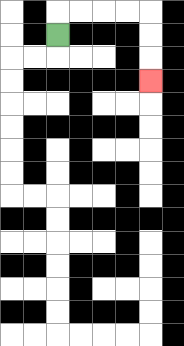{'start': '[2, 1]', 'end': '[6, 3]', 'path_directions': 'U,R,R,R,R,D,D,D', 'path_coordinates': '[[2, 1], [2, 0], [3, 0], [4, 0], [5, 0], [6, 0], [6, 1], [6, 2], [6, 3]]'}